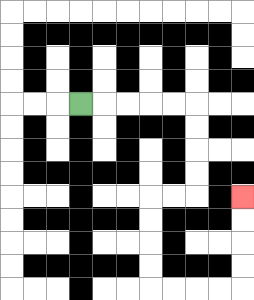{'start': '[3, 4]', 'end': '[10, 8]', 'path_directions': 'R,R,R,R,R,D,D,D,D,L,L,D,D,D,D,R,R,R,R,U,U,U,U', 'path_coordinates': '[[3, 4], [4, 4], [5, 4], [6, 4], [7, 4], [8, 4], [8, 5], [8, 6], [8, 7], [8, 8], [7, 8], [6, 8], [6, 9], [6, 10], [6, 11], [6, 12], [7, 12], [8, 12], [9, 12], [10, 12], [10, 11], [10, 10], [10, 9], [10, 8]]'}